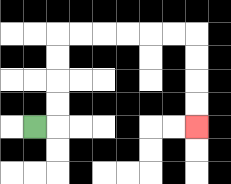{'start': '[1, 5]', 'end': '[8, 5]', 'path_directions': 'R,U,U,U,U,R,R,R,R,R,R,D,D,D,D', 'path_coordinates': '[[1, 5], [2, 5], [2, 4], [2, 3], [2, 2], [2, 1], [3, 1], [4, 1], [5, 1], [6, 1], [7, 1], [8, 1], [8, 2], [8, 3], [8, 4], [8, 5]]'}